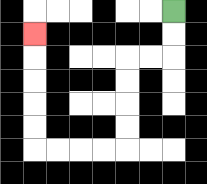{'start': '[7, 0]', 'end': '[1, 1]', 'path_directions': 'D,D,L,L,D,D,D,D,L,L,L,L,U,U,U,U,U', 'path_coordinates': '[[7, 0], [7, 1], [7, 2], [6, 2], [5, 2], [5, 3], [5, 4], [5, 5], [5, 6], [4, 6], [3, 6], [2, 6], [1, 6], [1, 5], [1, 4], [1, 3], [1, 2], [1, 1]]'}